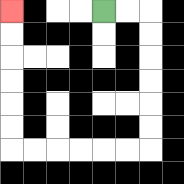{'start': '[4, 0]', 'end': '[0, 0]', 'path_directions': 'R,R,D,D,D,D,D,D,L,L,L,L,L,L,U,U,U,U,U,U', 'path_coordinates': '[[4, 0], [5, 0], [6, 0], [6, 1], [6, 2], [6, 3], [6, 4], [6, 5], [6, 6], [5, 6], [4, 6], [3, 6], [2, 6], [1, 6], [0, 6], [0, 5], [0, 4], [0, 3], [0, 2], [0, 1], [0, 0]]'}